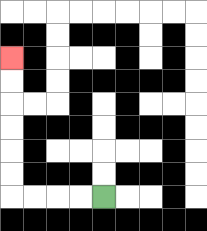{'start': '[4, 8]', 'end': '[0, 2]', 'path_directions': 'L,L,L,L,U,U,U,U,U,U', 'path_coordinates': '[[4, 8], [3, 8], [2, 8], [1, 8], [0, 8], [0, 7], [0, 6], [0, 5], [0, 4], [0, 3], [0, 2]]'}